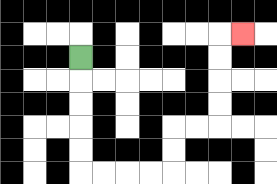{'start': '[3, 2]', 'end': '[10, 1]', 'path_directions': 'D,D,D,D,D,R,R,R,R,U,U,R,R,U,U,U,U,R', 'path_coordinates': '[[3, 2], [3, 3], [3, 4], [3, 5], [3, 6], [3, 7], [4, 7], [5, 7], [6, 7], [7, 7], [7, 6], [7, 5], [8, 5], [9, 5], [9, 4], [9, 3], [9, 2], [9, 1], [10, 1]]'}